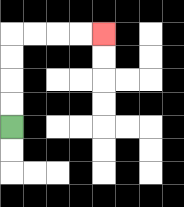{'start': '[0, 5]', 'end': '[4, 1]', 'path_directions': 'U,U,U,U,R,R,R,R', 'path_coordinates': '[[0, 5], [0, 4], [0, 3], [0, 2], [0, 1], [1, 1], [2, 1], [3, 1], [4, 1]]'}